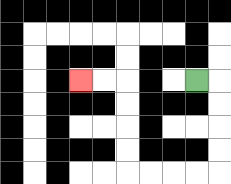{'start': '[8, 3]', 'end': '[3, 3]', 'path_directions': 'R,D,D,D,D,L,L,L,L,U,U,U,U,L,L', 'path_coordinates': '[[8, 3], [9, 3], [9, 4], [9, 5], [9, 6], [9, 7], [8, 7], [7, 7], [6, 7], [5, 7], [5, 6], [5, 5], [5, 4], [5, 3], [4, 3], [3, 3]]'}